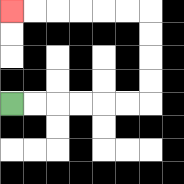{'start': '[0, 4]', 'end': '[0, 0]', 'path_directions': 'R,R,R,R,R,R,U,U,U,U,L,L,L,L,L,L', 'path_coordinates': '[[0, 4], [1, 4], [2, 4], [3, 4], [4, 4], [5, 4], [6, 4], [6, 3], [6, 2], [6, 1], [6, 0], [5, 0], [4, 0], [3, 0], [2, 0], [1, 0], [0, 0]]'}